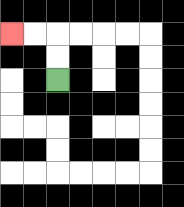{'start': '[2, 3]', 'end': '[0, 1]', 'path_directions': 'U,U,L,L', 'path_coordinates': '[[2, 3], [2, 2], [2, 1], [1, 1], [0, 1]]'}